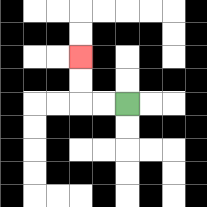{'start': '[5, 4]', 'end': '[3, 2]', 'path_directions': 'L,L,U,U', 'path_coordinates': '[[5, 4], [4, 4], [3, 4], [3, 3], [3, 2]]'}